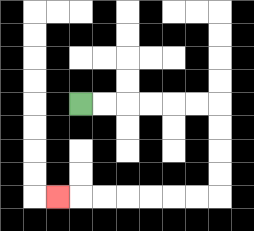{'start': '[3, 4]', 'end': '[2, 8]', 'path_directions': 'R,R,R,R,R,R,D,D,D,D,L,L,L,L,L,L,L', 'path_coordinates': '[[3, 4], [4, 4], [5, 4], [6, 4], [7, 4], [8, 4], [9, 4], [9, 5], [9, 6], [9, 7], [9, 8], [8, 8], [7, 8], [6, 8], [5, 8], [4, 8], [3, 8], [2, 8]]'}